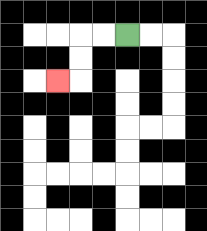{'start': '[5, 1]', 'end': '[2, 3]', 'path_directions': 'L,L,D,D,L', 'path_coordinates': '[[5, 1], [4, 1], [3, 1], [3, 2], [3, 3], [2, 3]]'}